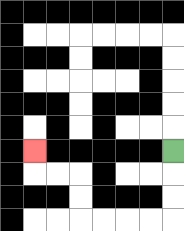{'start': '[7, 6]', 'end': '[1, 6]', 'path_directions': 'D,D,D,L,L,L,L,U,U,L,L,U', 'path_coordinates': '[[7, 6], [7, 7], [7, 8], [7, 9], [6, 9], [5, 9], [4, 9], [3, 9], [3, 8], [3, 7], [2, 7], [1, 7], [1, 6]]'}